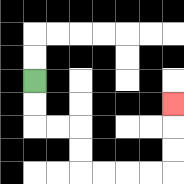{'start': '[1, 3]', 'end': '[7, 4]', 'path_directions': 'D,D,R,R,D,D,R,R,R,R,U,U,U', 'path_coordinates': '[[1, 3], [1, 4], [1, 5], [2, 5], [3, 5], [3, 6], [3, 7], [4, 7], [5, 7], [6, 7], [7, 7], [7, 6], [7, 5], [7, 4]]'}